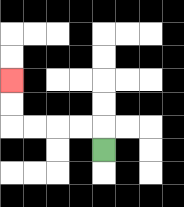{'start': '[4, 6]', 'end': '[0, 3]', 'path_directions': 'U,L,L,L,L,U,U', 'path_coordinates': '[[4, 6], [4, 5], [3, 5], [2, 5], [1, 5], [0, 5], [0, 4], [0, 3]]'}